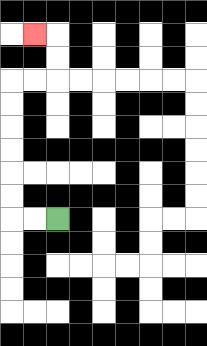{'start': '[2, 9]', 'end': '[1, 1]', 'path_directions': 'L,L,U,U,U,U,U,U,R,R,U,U,L', 'path_coordinates': '[[2, 9], [1, 9], [0, 9], [0, 8], [0, 7], [0, 6], [0, 5], [0, 4], [0, 3], [1, 3], [2, 3], [2, 2], [2, 1], [1, 1]]'}